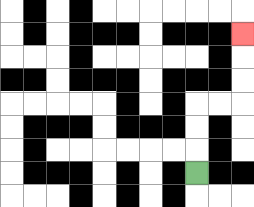{'start': '[8, 7]', 'end': '[10, 1]', 'path_directions': 'U,U,U,R,R,U,U,U', 'path_coordinates': '[[8, 7], [8, 6], [8, 5], [8, 4], [9, 4], [10, 4], [10, 3], [10, 2], [10, 1]]'}